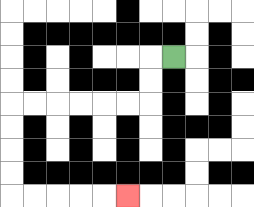{'start': '[7, 2]', 'end': '[5, 8]', 'path_directions': 'L,D,D,L,L,L,L,L,L,D,D,D,D,R,R,R,R,R', 'path_coordinates': '[[7, 2], [6, 2], [6, 3], [6, 4], [5, 4], [4, 4], [3, 4], [2, 4], [1, 4], [0, 4], [0, 5], [0, 6], [0, 7], [0, 8], [1, 8], [2, 8], [3, 8], [4, 8], [5, 8]]'}